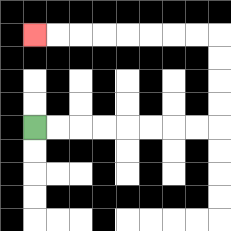{'start': '[1, 5]', 'end': '[1, 1]', 'path_directions': 'R,R,R,R,R,R,R,R,U,U,U,U,L,L,L,L,L,L,L,L', 'path_coordinates': '[[1, 5], [2, 5], [3, 5], [4, 5], [5, 5], [6, 5], [7, 5], [8, 5], [9, 5], [9, 4], [9, 3], [9, 2], [9, 1], [8, 1], [7, 1], [6, 1], [5, 1], [4, 1], [3, 1], [2, 1], [1, 1]]'}